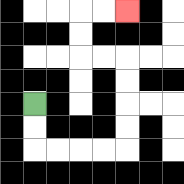{'start': '[1, 4]', 'end': '[5, 0]', 'path_directions': 'D,D,R,R,R,R,U,U,U,U,L,L,U,U,R,R', 'path_coordinates': '[[1, 4], [1, 5], [1, 6], [2, 6], [3, 6], [4, 6], [5, 6], [5, 5], [5, 4], [5, 3], [5, 2], [4, 2], [3, 2], [3, 1], [3, 0], [4, 0], [5, 0]]'}